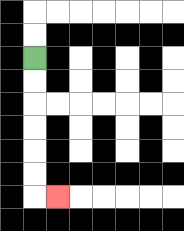{'start': '[1, 2]', 'end': '[2, 8]', 'path_directions': 'D,D,D,D,D,D,R', 'path_coordinates': '[[1, 2], [1, 3], [1, 4], [1, 5], [1, 6], [1, 7], [1, 8], [2, 8]]'}